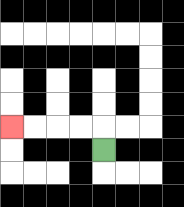{'start': '[4, 6]', 'end': '[0, 5]', 'path_directions': 'U,L,L,L,L', 'path_coordinates': '[[4, 6], [4, 5], [3, 5], [2, 5], [1, 5], [0, 5]]'}